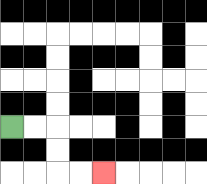{'start': '[0, 5]', 'end': '[4, 7]', 'path_directions': 'R,R,D,D,R,R', 'path_coordinates': '[[0, 5], [1, 5], [2, 5], [2, 6], [2, 7], [3, 7], [4, 7]]'}